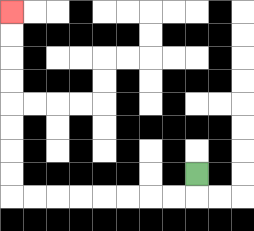{'start': '[8, 7]', 'end': '[0, 0]', 'path_directions': 'D,L,L,L,L,L,L,L,L,U,U,U,U,U,U,U,U', 'path_coordinates': '[[8, 7], [8, 8], [7, 8], [6, 8], [5, 8], [4, 8], [3, 8], [2, 8], [1, 8], [0, 8], [0, 7], [0, 6], [0, 5], [0, 4], [0, 3], [0, 2], [0, 1], [0, 0]]'}